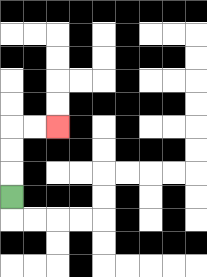{'start': '[0, 8]', 'end': '[2, 5]', 'path_directions': 'U,U,U,R,R', 'path_coordinates': '[[0, 8], [0, 7], [0, 6], [0, 5], [1, 5], [2, 5]]'}